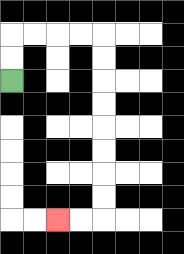{'start': '[0, 3]', 'end': '[2, 9]', 'path_directions': 'U,U,R,R,R,R,D,D,D,D,D,D,D,D,L,L', 'path_coordinates': '[[0, 3], [0, 2], [0, 1], [1, 1], [2, 1], [3, 1], [4, 1], [4, 2], [4, 3], [4, 4], [4, 5], [4, 6], [4, 7], [4, 8], [4, 9], [3, 9], [2, 9]]'}